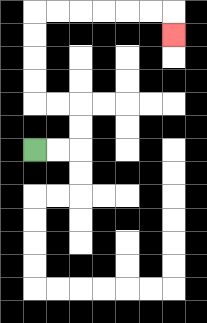{'start': '[1, 6]', 'end': '[7, 1]', 'path_directions': 'R,R,U,U,L,L,U,U,U,U,R,R,R,R,R,R,D', 'path_coordinates': '[[1, 6], [2, 6], [3, 6], [3, 5], [3, 4], [2, 4], [1, 4], [1, 3], [1, 2], [1, 1], [1, 0], [2, 0], [3, 0], [4, 0], [5, 0], [6, 0], [7, 0], [7, 1]]'}